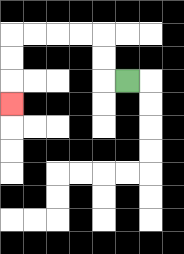{'start': '[5, 3]', 'end': '[0, 4]', 'path_directions': 'L,U,U,L,L,L,L,D,D,D', 'path_coordinates': '[[5, 3], [4, 3], [4, 2], [4, 1], [3, 1], [2, 1], [1, 1], [0, 1], [0, 2], [0, 3], [0, 4]]'}